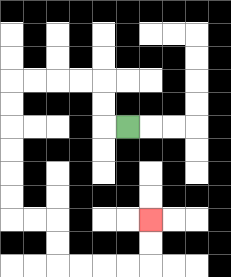{'start': '[5, 5]', 'end': '[6, 9]', 'path_directions': 'L,U,U,L,L,L,L,D,D,D,D,D,D,R,R,D,D,R,R,R,R,U,U', 'path_coordinates': '[[5, 5], [4, 5], [4, 4], [4, 3], [3, 3], [2, 3], [1, 3], [0, 3], [0, 4], [0, 5], [0, 6], [0, 7], [0, 8], [0, 9], [1, 9], [2, 9], [2, 10], [2, 11], [3, 11], [4, 11], [5, 11], [6, 11], [6, 10], [6, 9]]'}